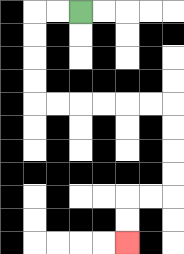{'start': '[3, 0]', 'end': '[5, 10]', 'path_directions': 'L,L,D,D,D,D,R,R,R,R,R,R,D,D,D,D,L,L,D,D', 'path_coordinates': '[[3, 0], [2, 0], [1, 0], [1, 1], [1, 2], [1, 3], [1, 4], [2, 4], [3, 4], [4, 4], [5, 4], [6, 4], [7, 4], [7, 5], [7, 6], [7, 7], [7, 8], [6, 8], [5, 8], [5, 9], [5, 10]]'}